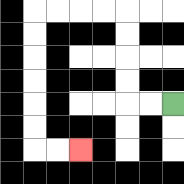{'start': '[7, 4]', 'end': '[3, 6]', 'path_directions': 'L,L,U,U,U,U,L,L,L,L,D,D,D,D,D,D,R,R', 'path_coordinates': '[[7, 4], [6, 4], [5, 4], [5, 3], [5, 2], [5, 1], [5, 0], [4, 0], [3, 0], [2, 0], [1, 0], [1, 1], [1, 2], [1, 3], [1, 4], [1, 5], [1, 6], [2, 6], [3, 6]]'}